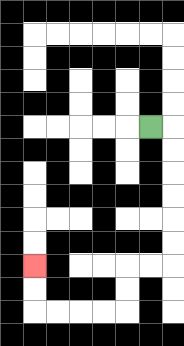{'start': '[6, 5]', 'end': '[1, 11]', 'path_directions': 'R,D,D,D,D,D,D,L,L,D,D,L,L,L,L,U,U', 'path_coordinates': '[[6, 5], [7, 5], [7, 6], [7, 7], [7, 8], [7, 9], [7, 10], [7, 11], [6, 11], [5, 11], [5, 12], [5, 13], [4, 13], [3, 13], [2, 13], [1, 13], [1, 12], [1, 11]]'}